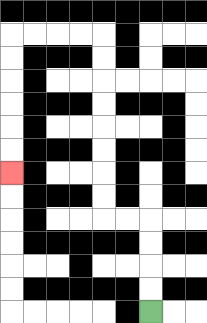{'start': '[6, 13]', 'end': '[0, 7]', 'path_directions': 'U,U,U,U,L,L,U,U,U,U,U,U,U,U,L,L,L,L,D,D,D,D,D,D', 'path_coordinates': '[[6, 13], [6, 12], [6, 11], [6, 10], [6, 9], [5, 9], [4, 9], [4, 8], [4, 7], [4, 6], [4, 5], [4, 4], [4, 3], [4, 2], [4, 1], [3, 1], [2, 1], [1, 1], [0, 1], [0, 2], [0, 3], [0, 4], [0, 5], [0, 6], [0, 7]]'}